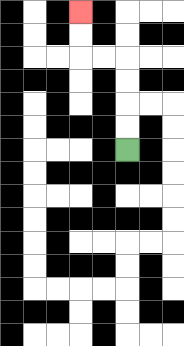{'start': '[5, 6]', 'end': '[3, 0]', 'path_directions': 'U,U,U,U,L,L,U,U', 'path_coordinates': '[[5, 6], [5, 5], [5, 4], [5, 3], [5, 2], [4, 2], [3, 2], [3, 1], [3, 0]]'}